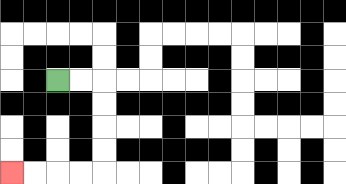{'start': '[2, 3]', 'end': '[0, 7]', 'path_directions': 'R,R,D,D,D,D,L,L,L,L', 'path_coordinates': '[[2, 3], [3, 3], [4, 3], [4, 4], [4, 5], [4, 6], [4, 7], [3, 7], [2, 7], [1, 7], [0, 7]]'}